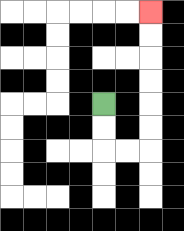{'start': '[4, 4]', 'end': '[6, 0]', 'path_directions': 'D,D,R,R,U,U,U,U,U,U', 'path_coordinates': '[[4, 4], [4, 5], [4, 6], [5, 6], [6, 6], [6, 5], [6, 4], [6, 3], [6, 2], [6, 1], [6, 0]]'}